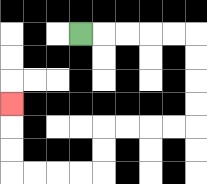{'start': '[3, 1]', 'end': '[0, 4]', 'path_directions': 'R,R,R,R,R,D,D,D,D,L,L,L,L,D,D,L,L,L,L,U,U,U', 'path_coordinates': '[[3, 1], [4, 1], [5, 1], [6, 1], [7, 1], [8, 1], [8, 2], [8, 3], [8, 4], [8, 5], [7, 5], [6, 5], [5, 5], [4, 5], [4, 6], [4, 7], [3, 7], [2, 7], [1, 7], [0, 7], [0, 6], [0, 5], [0, 4]]'}